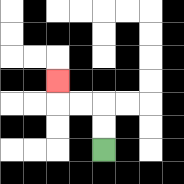{'start': '[4, 6]', 'end': '[2, 3]', 'path_directions': 'U,U,L,L,U', 'path_coordinates': '[[4, 6], [4, 5], [4, 4], [3, 4], [2, 4], [2, 3]]'}